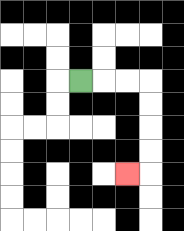{'start': '[3, 3]', 'end': '[5, 7]', 'path_directions': 'R,R,R,D,D,D,D,L', 'path_coordinates': '[[3, 3], [4, 3], [5, 3], [6, 3], [6, 4], [6, 5], [6, 6], [6, 7], [5, 7]]'}